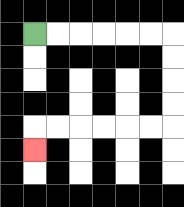{'start': '[1, 1]', 'end': '[1, 6]', 'path_directions': 'R,R,R,R,R,R,D,D,D,D,L,L,L,L,L,L,D', 'path_coordinates': '[[1, 1], [2, 1], [3, 1], [4, 1], [5, 1], [6, 1], [7, 1], [7, 2], [7, 3], [7, 4], [7, 5], [6, 5], [5, 5], [4, 5], [3, 5], [2, 5], [1, 5], [1, 6]]'}